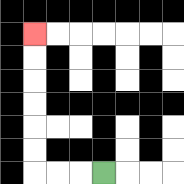{'start': '[4, 7]', 'end': '[1, 1]', 'path_directions': 'L,L,L,U,U,U,U,U,U', 'path_coordinates': '[[4, 7], [3, 7], [2, 7], [1, 7], [1, 6], [1, 5], [1, 4], [1, 3], [1, 2], [1, 1]]'}